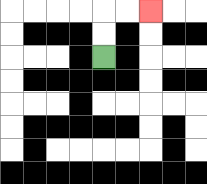{'start': '[4, 2]', 'end': '[6, 0]', 'path_directions': 'U,U,R,R', 'path_coordinates': '[[4, 2], [4, 1], [4, 0], [5, 0], [6, 0]]'}